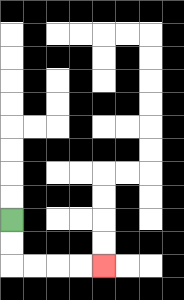{'start': '[0, 9]', 'end': '[4, 11]', 'path_directions': 'D,D,R,R,R,R', 'path_coordinates': '[[0, 9], [0, 10], [0, 11], [1, 11], [2, 11], [3, 11], [4, 11]]'}